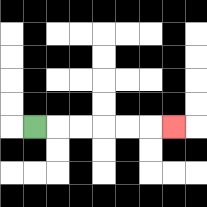{'start': '[1, 5]', 'end': '[7, 5]', 'path_directions': 'R,R,R,R,R,R', 'path_coordinates': '[[1, 5], [2, 5], [3, 5], [4, 5], [5, 5], [6, 5], [7, 5]]'}